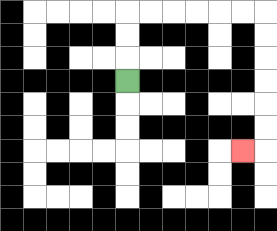{'start': '[5, 3]', 'end': '[10, 6]', 'path_directions': 'U,U,U,R,R,R,R,R,R,D,D,D,D,D,D,L', 'path_coordinates': '[[5, 3], [5, 2], [5, 1], [5, 0], [6, 0], [7, 0], [8, 0], [9, 0], [10, 0], [11, 0], [11, 1], [11, 2], [11, 3], [11, 4], [11, 5], [11, 6], [10, 6]]'}